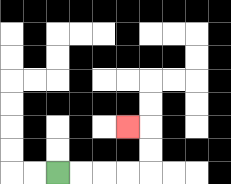{'start': '[2, 7]', 'end': '[5, 5]', 'path_directions': 'R,R,R,R,U,U,L', 'path_coordinates': '[[2, 7], [3, 7], [4, 7], [5, 7], [6, 7], [6, 6], [6, 5], [5, 5]]'}